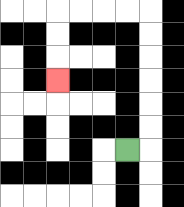{'start': '[5, 6]', 'end': '[2, 3]', 'path_directions': 'R,U,U,U,U,U,U,L,L,L,L,D,D,D', 'path_coordinates': '[[5, 6], [6, 6], [6, 5], [6, 4], [6, 3], [6, 2], [6, 1], [6, 0], [5, 0], [4, 0], [3, 0], [2, 0], [2, 1], [2, 2], [2, 3]]'}